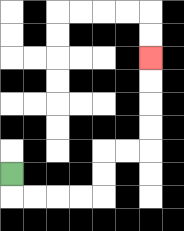{'start': '[0, 7]', 'end': '[6, 2]', 'path_directions': 'D,R,R,R,R,U,U,R,R,U,U,U,U', 'path_coordinates': '[[0, 7], [0, 8], [1, 8], [2, 8], [3, 8], [4, 8], [4, 7], [4, 6], [5, 6], [6, 6], [6, 5], [6, 4], [6, 3], [6, 2]]'}